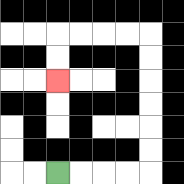{'start': '[2, 7]', 'end': '[2, 3]', 'path_directions': 'R,R,R,R,U,U,U,U,U,U,L,L,L,L,D,D', 'path_coordinates': '[[2, 7], [3, 7], [4, 7], [5, 7], [6, 7], [6, 6], [6, 5], [6, 4], [6, 3], [6, 2], [6, 1], [5, 1], [4, 1], [3, 1], [2, 1], [2, 2], [2, 3]]'}